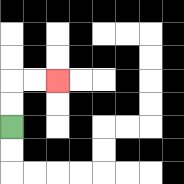{'start': '[0, 5]', 'end': '[2, 3]', 'path_directions': 'U,U,R,R', 'path_coordinates': '[[0, 5], [0, 4], [0, 3], [1, 3], [2, 3]]'}